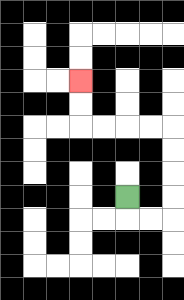{'start': '[5, 8]', 'end': '[3, 3]', 'path_directions': 'D,R,R,U,U,U,U,L,L,L,L,U,U', 'path_coordinates': '[[5, 8], [5, 9], [6, 9], [7, 9], [7, 8], [7, 7], [7, 6], [7, 5], [6, 5], [5, 5], [4, 5], [3, 5], [3, 4], [3, 3]]'}